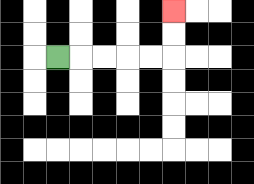{'start': '[2, 2]', 'end': '[7, 0]', 'path_directions': 'R,R,R,R,R,U,U', 'path_coordinates': '[[2, 2], [3, 2], [4, 2], [5, 2], [6, 2], [7, 2], [7, 1], [7, 0]]'}